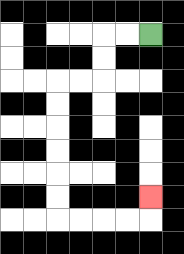{'start': '[6, 1]', 'end': '[6, 8]', 'path_directions': 'L,L,D,D,L,L,D,D,D,D,D,D,R,R,R,R,U', 'path_coordinates': '[[6, 1], [5, 1], [4, 1], [4, 2], [4, 3], [3, 3], [2, 3], [2, 4], [2, 5], [2, 6], [2, 7], [2, 8], [2, 9], [3, 9], [4, 9], [5, 9], [6, 9], [6, 8]]'}